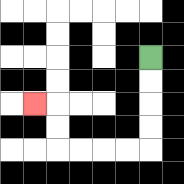{'start': '[6, 2]', 'end': '[1, 4]', 'path_directions': 'D,D,D,D,L,L,L,L,U,U,L', 'path_coordinates': '[[6, 2], [6, 3], [6, 4], [6, 5], [6, 6], [5, 6], [4, 6], [3, 6], [2, 6], [2, 5], [2, 4], [1, 4]]'}